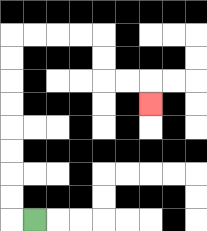{'start': '[1, 9]', 'end': '[6, 4]', 'path_directions': 'L,U,U,U,U,U,U,U,U,R,R,R,R,D,D,R,R,D', 'path_coordinates': '[[1, 9], [0, 9], [0, 8], [0, 7], [0, 6], [0, 5], [0, 4], [0, 3], [0, 2], [0, 1], [1, 1], [2, 1], [3, 1], [4, 1], [4, 2], [4, 3], [5, 3], [6, 3], [6, 4]]'}